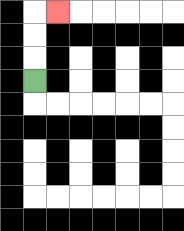{'start': '[1, 3]', 'end': '[2, 0]', 'path_directions': 'U,U,U,R', 'path_coordinates': '[[1, 3], [1, 2], [1, 1], [1, 0], [2, 0]]'}